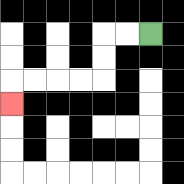{'start': '[6, 1]', 'end': '[0, 4]', 'path_directions': 'L,L,D,D,L,L,L,L,D', 'path_coordinates': '[[6, 1], [5, 1], [4, 1], [4, 2], [4, 3], [3, 3], [2, 3], [1, 3], [0, 3], [0, 4]]'}